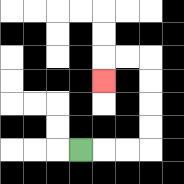{'start': '[3, 6]', 'end': '[4, 3]', 'path_directions': 'R,R,R,U,U,U,U,L,L,D', 'path_coordinates': '[[3, 6], [4, 6], [5, 6], [6, 6], [6, 5], [6, 4], [6, 3], [6, 2], [5, 2], [4, 2], [4, 3]]'}